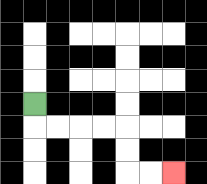{'start': '[1, 4]', 'end': '[7, 7]', 'path_directions': 'D,R,R,R,R,D,D,R,R', 'path_coordinates': '[[1, 4], [1, 5], [2, 5], [3, 5], [4, 5], [5, 5], [5, 6], [5, 7], [6, 7], [7, 7]]'}